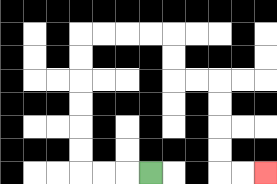{'start': '[6, 7]', 'end': '[11, 7]', 'path_directions': 'L,L,L,U,U,U,U,U,U,R,R,R,R,D,D,R,R,D,D,D,D,R,R', 'path_coordinates': '[[6, 7], [5, 7], [4, 7], [3, 7], [3, 6], [3, 5], [3, 4], [3, 3], [3, 2], [3, 1], [4, 1], [5, 1], [6, 1], [7, 1], [7, 2], [7, 3], [8, 3], [9, 3], [9, 4], [9, 5], [9, 6], [9, 7], [10, 7], [11, 7]]'}